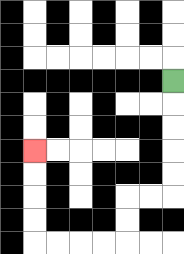{'start': '[7, 3]', 'end': '[1, 6]', 'path_directions': 'D,D,D,D,D,L,L,D,D,L,L,L,L,U,U,U,U', 'path_coordinates': '[[7, 3], [7, 4], [7, 5], [7, 6], [7, 7], [7, 8], [6, 8], [5, 8], [5, 9], [5, 10], [4, 10], [3, 10], [2, 10], [1, 10], [1, 9], [1, 8], [1, 7], [1, 6]]'}